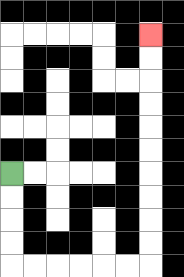{'start': '[0, 7]', 'end': '[6, 1]', 'path_directions': 'D,D,D,D,R,R,R,R,R,R,U,U,U,U,U,U,U,U,U,U', 'path_coordinates': '[[0, 7], [0, 8], [0, 9], [0, 10], [0, 11], [1, 11], [2, 11], [3, 11], [4, 11], [5, 11], [6, 11], [6, 10], [6, 9], [6, 8], [6, 7], [6, 6], [6, 5], [6, 4], [6, 3], [6, 2], [6, 1]]'}